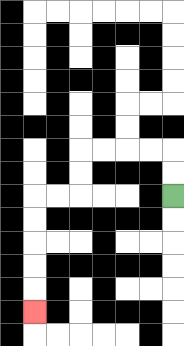{'start': '[7, 8]', 'end': '[1, 13]', 'path_directions': 'U,U,L,L,L,L,D,D,L,L,D,D,D,D,D', 'path_coordinates': '[[7, 8], [7, 7], [7, 6], [6, 6], [5, 6], [4, 6], [3, 6], [3, 7], [3, 8], [2, 8], [1, 8], [1, 9], [1, 10], [1, 11], [1, 12], [1, 13]]'}